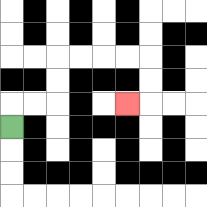{'start': '[0, 5]', 'end': '[5, 4]', 'path_directions': 'U,R,R,U,U,R,R,R,R,D,D,L', 'path_coordinates': '[[0, 5], [0, 4], [1, 4], [2, 4], [2, 3], [2, 2], [3, 2], [4, 2], [5, 2], [6, 2], [6, 3], [6, 4], [5, 4]]'}